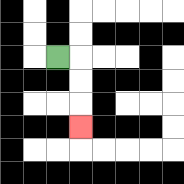{'start': '[2, 2]', 'end': '[3, 5]', 'path_directions': 'R,D,D,D', 'path_coordinates': '[[2, 2], [3, 2], [3, 3], [3, 4], [3, 5]]'}